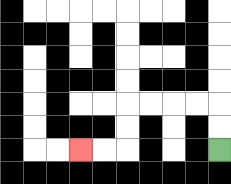{'start': '[9, 6]', 'end': '[3, 6]', 'path_directions': 'U,U,L,L,L,L,D,D,L,L', 'path_coordinates': '[[9, 6], [9, 5], [9, 4], [8, 4], [7, 4], [6, 4], [5, 4], [5, 5], [5, 6], [4, 6], [3, 6]]'}